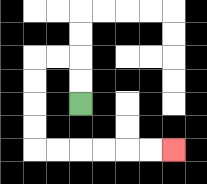{'start': '[3, 4]', 'end': '[7, 6]', 'path_directions': 'U,U,L,L,D,D,D,D,R,R,R,R,R,R', 'path_coordinates': '[[3, 4], [3, 3], [3, 2], [2, 2], [1, 2], [1, 3], [1, 4], [1, 5], [1, 6], [2, 6], [3, 6], [4, 6], [5, 6], [6, 6], [7, 6]]'}